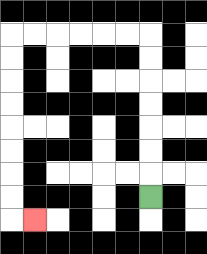{'start': '[6, 8]', 'end': '[1, 9]', 'path_directions': 'U,U,U,U,U,U,U,L,L,L,L,L,L,D,D,D,D,D,D,D,D,R', 'path_coordinates': '[[6, 8], [6, 7], [6, 6], [6, 5], [6, 4], [6, 3], [6, 2], [6, 1], [5, 1], [4, 1], [3, 1], [2, 1], [1, 1], [0, 1], [0, 2], [0, 3], [0, 4], [0, 5], [0, 6], [0, 7], [0, 8], [0, 9], [1, 9]]'}